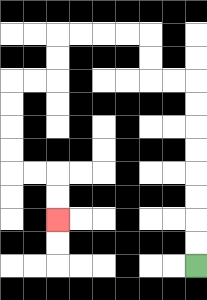{'start': '[8, 11]', 'end': '[2, 9]', 'path_directions': 'U,U,U,U,U,U,U,U,L,L,U,U,L,L,L,L,D,D,L,L,D,D,D,D,R,R,D,D', 'path_coordinates': '[[8, 11], [8, 10], [8, 9], [8, 8], [8, 7], [8, 6], [8, 5], [8, 4], [8, 3], [7, 3], [6, 3], [6, 2], [6, 1], [5, 1], [4, 1], [3, 1], [2, 1], [2, 2], [2, 3], [1, 3], [0, 3], [0, 4], [0, 5], [0, 6], [0, 7], [1, 7], [2, 7], [2, 8], [2, 9]]'}